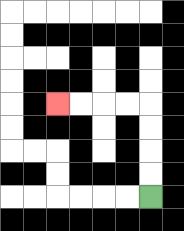{'start': '[6, 8]', 'end': '[2, 4]', 'path_directions': 'U,U,U,U,L,L,L,L', 'path_coordinates': '[[6, 8], [6, 7], [6, 6], [6, 5], [6, 4], [5, 4], [4, 4], [3, 4], [2, 4]]'}